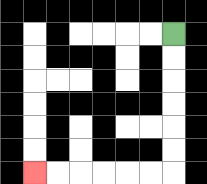{'start': '[7, 1]', 'end': '[1, 7]', 'path_directions': 'D,D,D,D,D,D,L,L,L,L,L,L', 'path_coordinates': '[[7, 1], [7, 2], [7, 3], [7, 4], [7, 5], [7, 6], [7, 7], [6, 7], [5, 7], [4, 7], [3, 7], [2, 7], [1, 7]]'}